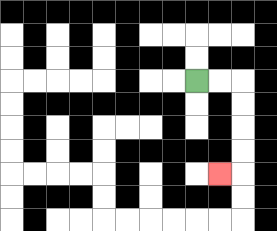{'start': '[8, 3]', 'end': '[9, 7]', 'path_directions': 'R,R,D,D,D,D,L', 'path_coordinates': '[[8, 3], [9, 3], [10, 3], [10, 4], [10, 5], [10, 6], [10, 7], [9, 7]]'}